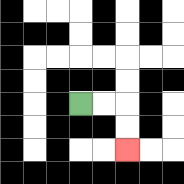{'start': '[3, 4]', 'end': '[5, 6]', 'path_directions': 'R,R,D,D', 'path_coordinates': '[[3, 4], [4, 4], [5, 4], [5, 5], [5, 6]]'}